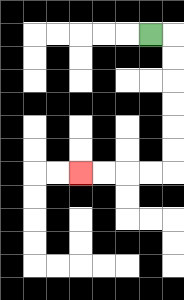{'start': '[6, 1]', 'end': '[3, 7]', 'path_directions': 'R,D,D,D,D,D,D,L,L,L,L', 'path_coordinates': '[[6, 1], [7, 1], [7, 2], [7, 3], [7, 4], [7, 5], [7, 6], [7, 7], [6, 7], [5, 7], [4, 7], [3, 7]]'}